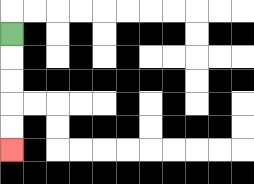{'start': '[0, 1]', 'end': '[0, 6]', 'path_directions': 'D,D,D,D,D', 'path_coordinates': '[[0, 1], [0, 2], [0, 3], [0, 4], [0, 5], [0, 6]]'}